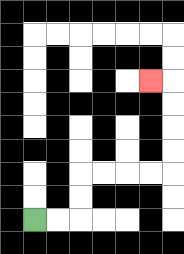{'start': '[1, 9]', 'end': '[6, 3]', 'path_directions': 'R,R,U,U,R,R,R,R,U,U,U,U,L', 'path_coordinates': '[[1, 9], [2, 9], [3, 9], [3, 8], [3, 7], [4, 7], [5, 7], [6, 7], [7, 7], [7, 6], [7, 5], [7, 4], [7, 3], [6, 3]]'}